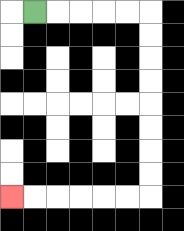{'start': '[1, 0]', 'end': '[0, 8]', 'path_directions': 'R,R,R,R,R,D,D,D,D,D,D,D,D,L,L,L,L,L,L', 'path_coordinates': '[[1, 0], [2, 0], [3, 0], [4, 0], [5, 0], [6, 0], [6, 1], [6, 2], [6, 3], [6, 4], [6, 5], [6, 6], [6, 7], [6, 8], [5, 8], [4, 8], [3, 8], [2, 8], [1, 8], [0, 8]]'}